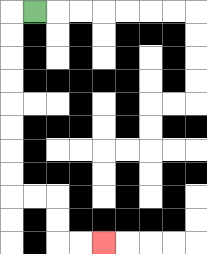{'start': '[1, 0]', 'end': '[4, 10]', 'path_directions': 'L,D,D,D,D,D,D,D,D,R,R,D,D,R,R', 'path_coordinates': '[[1, 0], [0, 0], [0, 1], [0, 2], [0, 3], [0, 4], [0, 5], [0, 6], [0, 7], [0, 8], [1, 8], [2, 8], [2, 9], [2, 10], [3, 10], [4, 10]]'}